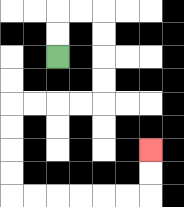{'start': '[2, 2]', 'end': '[6, 6]', 'path_directions': 'U,U,R,R,D,D,D,D,L,L,L,L,D,D,D,D,R,R,R,R,R,R,U,U', 'path_coordinates': '[[2, 2], [2, 1], [2, 0], [3, 0], [4, 0], [4, 1], [4, 2], [4, 3], [4, 4], [3, 4], [2, 4], [1, 4], [0, 4], [0, 5], [0, 6], [0, 7], [0, 8], [1, 8], [2, 8], [3, 8], [4, 8], [5, 8], [6, 8], [6, 7], [6, 6]]'}